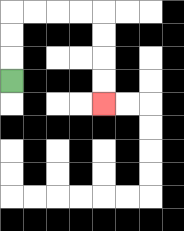{'start': '[0, 3]', 'end': '[4, 4]', 'path_directions': 'U,U,U,R,R,R,R,D,D,D,D', 'path_coordinates': '[[0, 3], [0, 2], [0, 1], [0, 0], [1, 0], [2, 0], [3, 0], [4, 0], [4, 1], [4, 2], [4, 3], [4, 4]]'}